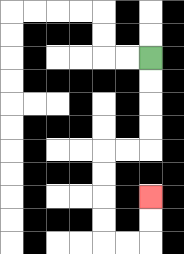{'start': '[6, 2]', 'end': '[6, 8]', 'path_directions': 'D,D,D,D,L,L,D,D,D,D,R,R,U,U', 'path_coordinates': '[[6, 2], [6, 3], [6, 4], [6, 5], [6, 6], [5, 6], [4, 6], [4, 7], [4, 8], [4, 9], [4, 10], [5, 10], [6, 10], [6, 9], [6, 8]]'}